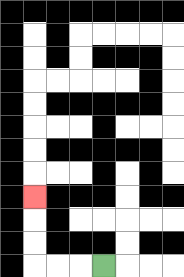{'start': '[4, 11]', 'end': '[1, 8]', 'path_directions': 'L,L,L,U,U,U', 'path_coordinates': '[[4, 11], [3, 11], [2, 11], [1, 11], [1, 10], [1, 9], [1, 8]]'}